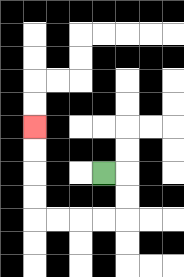{'start': '[4, 7]', 'end': '[1, 5]', 'path_directions': 'R,D,D,L,L,L,L,U,U,U,U', 'path_coordinates': '[[4, 7], [5, 7], [5, 8], [5, 9], [4, 9], [3, 9], [2, 9], [1, 9], [1, 8], [1, 7], [1, 6], [1, 5]]'}